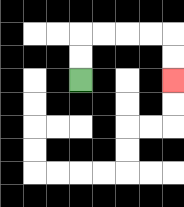{'start': '[3, 3]', 'end': '[7, 3]', 'path_directions': 'U,U,R,R,R,R,D,D', 'path_coordinates': '[[3, 3], [3, 2], [3, 1], [4, 1], [5, 1], [6, 1], [7, 1], [7, 2], [7, 3]]'}